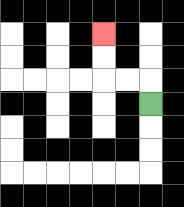{'start': '[6, 4]', 'end': '[4, 1]', 'path_directions': 'U,L,L,U,U', 'path_coordinates': '[[6, 4], [6, 3], [5, 3], [4, 3], [4, 2], [4, 1]]'}